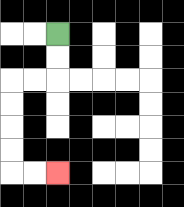{'start': '[2, 1]', 'end': '[2, 7]', 'path_directions': 'D,D,L,L,D,D,D,D,R,R', 'path_coordinates': '[[2, 1], [2, 2], [2, 3], [1, 3], [0, 3], [0, 4], [0, 5], [0, 6], [0, 7], [1, 7], [2, 7]]'}